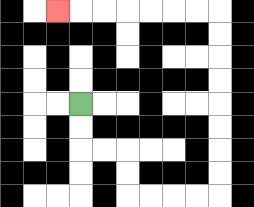{'start': '[3, 4]', 'end': '[2, 0]', 'path_directions': 'D,D,R,R,D,D,R,R,R,R,U,U,U,U,U,U,U,U,L,L,L,L,L,L,L', 'path_coordinates': '[[3, 4], [3, 5], [3, 6], [4, 6], [5, 6], [5, 7], [5, 8], [6, 8], [7, 8], [8, 8], [9, 8], [9, 7], [9, 6], [9, 5], [9, 4], [9, 3], [9, 2], [9, 1], [9, 0], [8, 0], [7, 0], [6, 0], [5, 0], [4, 0], [3, 0], [2, 0]]'}